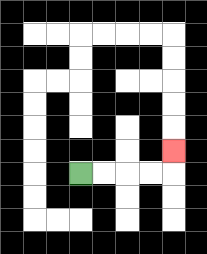{'start': '[3, 7]', 'end': '[7, 6]', 'path_directions': 'R,R,R,R,U', 'path_coordinates': '[[3, 7], [4, 7], [5, 7], [6, 7], [7, 7], [7, 6]]'}